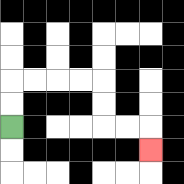{'start': '[0, 5]', 'end': '[6, 6]', 'path_directions': 'U,U,R,R,R,R,D,D,R,R,D', 'path_coordinates': '[[0, 5], [0, 4], [0, 3], [1, 3], [2, 3], [3, 3], [4, 3], [4, 4], [4, 5], [5, 5], [6, 5], [6, 6]]'}